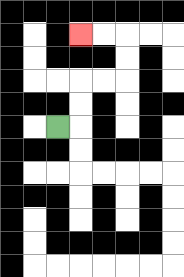{'start': '[2, 5]', 'end': '[3, 1]', 'path_directions': 'R,U,U,R,R,U,U,L,L', 'path_coordinates': '[[2, 5], [3, 5], [3, 4], [3, 3], [4, 3], [5, 3], [5, 2], [5, 1], [4, 1], [3, 1]]'}